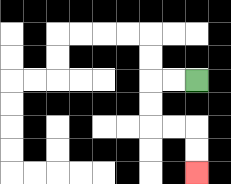{'start': '[8, 3]', 'end': '[8, 7]', 'path_directions': 'L,L,D,D,R,R,D,D', 'path_coordinates': '[[8, 3], [7, 3], [6, 3], [6, 4], [6, 5], [7, 5], [8, 5], [8, 6], [8, 7]]'}